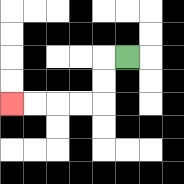{'start': '[5, 2]', 'end': '[0, 4]', 'path_directions': 'L,D,D,L,L,L,L', 'path_coordinates': '[[5, 2], [4, 2], [4, 3], [4, 4], [3, 4], [2, 4], [1, 4], [0, 4]]'}